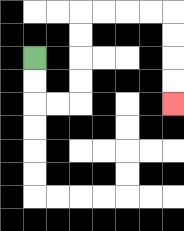{'start': '[1, 2]', 'end': '[7, 4]', 'path_directions': 'D,D,R,R,U,U,U,U,R,R,R,R,D,D,D,D', 'path_coordinates': '[[1, 2], [1, 3], [1, 4], [2, 4], [3, 4], [3, 3], [3, 2], [3, 1], [3, 0], [4, 0], [5, 0], [6, 0], [7, 0], [7, 1], [7, 2], [7, 3], [7, 4]]'}